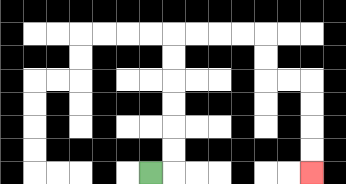{'start': '[6, 7]', 'end': '[13, 7]', 'path_directions': 'R,U,U,U,U,U,U,R,R,R,R,D,D,R,R,D,D,D,D', 'path_coordinates': '[[6, 7], [7, 7], [7, 6], [7, 5], [7, 4], [7, 3], [7, 2], [7, 1], [8, 1], [9, 1], [10, 1], [11, 1], [11, 2], [11, 3], [12, 3], [13, 3], [13, 4], [13, 5], [13, 6], [13, 7]]'}